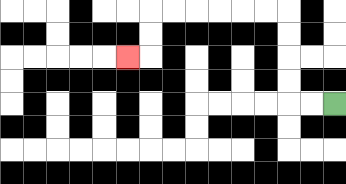{'start': '[14, 4]', 'end': '[5, 2]', 'path_directions': 'L,L,U,U,U,U,L,L,L,L,L,L,D,D,L', 'path_coordinates': '[[14, 4], [13, 4], [12, 4], [12, 3], [12, 2], [12, 1], [12, 0], [11, 0], [10, 0], [9, 0], [8, 0], [7, 0], [6, 0], [6, 1], [6, 2], [5, 2]]'}